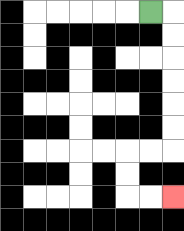{'start': '[6, 0]', 'end': '[7, 8]', 'path_directions': 'R,D,D,D,D,D,D,L,L,D,D,R,R', 'path_coordinates': '[[6, 0], [7, 0], [7, 1], [7, 2], [7, 3], [7, 4], [7, 5], [7, 6], [6, 6], [5, 6], [5, 7], [5, 8], [6, 8], [7, 8]]'}